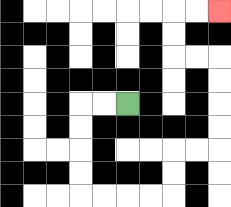{'start': '[5, 4]', 'end': '[9, 0]', 'path_directions': 'L,L,D,D,D,D,R,R,R,R,U,U,R,R,U,U,U,U,L,L,U,U,R,R', 'path_coordinates': '[[5, 4], [4, 4], [3, 4], [3, 5], [3, 6], [3, 7], [3, 8], [4, 8], [5, 8], [6, 8], [7, 8], [7, 7], [7, 6], [8, 6], [9, 6], [9, 5], [9, 4], [9, 3], [9, 2], [8, 2], [7, 2], [7, 1], [7, 0], [8, 0], [9, 0]]'}